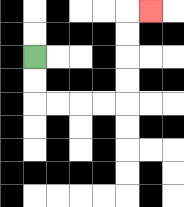{'start': '[1, 2]', 'end': '[6, 0]', 'path_directions': 'D,D,R,R,R,R,U,U,U,U,R', 'path_coordinates': '[[1, 2], [1, 3], [1, 4], [2, 4], [3, 4], [4, 4], [5, 4], [5, 3], [5, 2], [5, 1], [5, 0], [6, 0]]'}